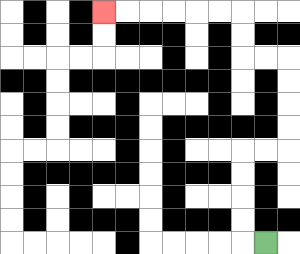{'start': '[11, 10]', 'end': '[4, 0]', 'path_directions': 'L,U,U,U,U,R,R,U,U,U,U,L,L,U,U,L,L,L,L,L,L', 'path_coordinates': '[[11, 10], [10, 10], [10, 9], [10, 8], [10, 7], [10, 6], [11, 6], [12, 6], [12, 5], [12, 4], [12, 3], [12, 2], [11, 2], [10, 2], [10, 1], [10, 0], [9, 0], [8, 0], [7, 0], [6, 0], [5, 0], [4, 0]]'}